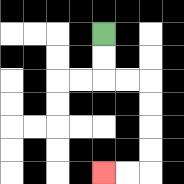{'start': '[4, 1]', 'end': '[4, 7]', 'path_directions': 'D,D,R,R,D,D,D,D,L,L', 'path_coordinates': '[[4, 1], [4, 2], [4, 3], [5, 3], [6, 3], [6, 4], [6, 5], [6, 6], [6, 7], [5, 7], [4, 7]]'}